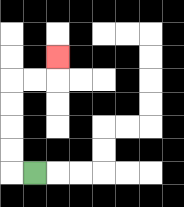{'start': '[1, 7]', 'end': '[2, 2]', 'path_directions': 'L,U,U,U,U,R,R,U', 'path_coordinates': '[[1, 7], [0, 7], [0, 6], [0, 5], [0, 4], [0, 3], [1, 3], [2, 3], [2, 2]]'}